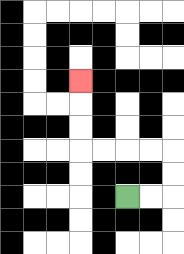{'start': '[5, 8]', 'end': '[3, 3]', 'path_directions': 'R,R,U,U,L,L,L,L,U,U,U', 'path_coordinates': '[[5, 8], [6, 8], [7, 8], [7, 7], [7, 6], [6, 6], [5, 6], [4, 6], [3, 6], [3, 5], [3, 4], [3, 3]]'}